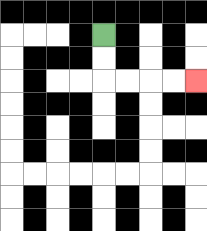{'start': '[4, 1]', 'end': '[8, 3]', 'path_directions': 'D,D,R,R,R,R', 'path_coordinates': '[[4, 1], [4, 2], [4, 3], [5, 3], [6, 3], [7, 3], [8, 3]]'}